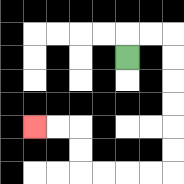{'start': '[5, 2]', 'end': '[1, 5]', 'path_directions': 'U,R,R,D,D,D,D,D,D,L,L,L,L,U,U,L,L', 'path_coordinates': '[[5, 2], [5, 1], [6, 1], [7, 1], [7, 2], [7, 3], [7, 4], [7, 5], [7, 6], [7, 7], [6, 7], [5, 7], [4, 7], [3, 7], [3, 6], [3, 5], [2, 5], [1, 5]]'}